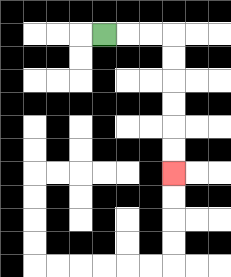{'start': '[4, 1]', 'end': '[7, 7]', 'path_directions': 'R,R,R,D,D,D,D,D,D', 'path_coordinates': '[[4, 1], [5, 1], [6, 1], [7, 1], [7, 2], [7, 3], [7, 4], [7, 5], [7, 6], [7, 7]]'}